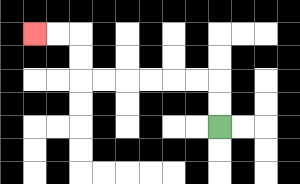{'start': '[9, 5]', 'end': '[1, 1]', 'path_directions': 'U,U,L,L,L,L,L,L,U,U,L,L', 'path_coordinates': '[[9, 5], [9, 4], [9, 3], [8, 3], [7, 3], [6, 3], [5, 3], [4, 3], [3, 3], [3, 2], [3, 1], [2, 1], [1, 1]]'}